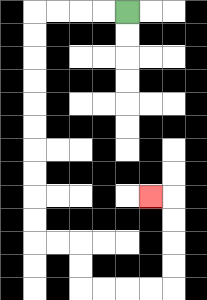{'start': '[5, 0]', 'end': '[6, 8]', 'path_directions': 'L,L,L,L,D,D,D,D,D,D,D,D,D,D,R,R,D,D,R,R,R,R,U,U,U,U,L', 'path_coordinates': '[[5, 0], [4, 0], [3, 0], [2, 0], [1, 0], [1, 1], [1, 2], [1, 3], [1, 4], [1, 5], [1, 6], [1, 7], [1, 8], [1, 9], [1, 10], [2, 10], [3, 10], [3, 11], [3, 12], [4, 12], [5, 12], [6, 12], [7, 12], [7, 11], [7, 10], [7, 9], [7, 8], [6, 8]]'}